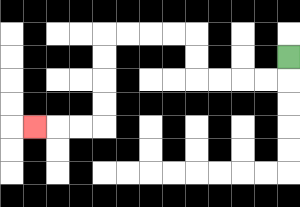{'start': '[12, 2]', 'end': '[1, 5]', 'path_directions': 'D,L,L,L,L,U,U,L,L,L,L,D,D,D,D,L,L,L', 'path_coordinates': '[[12, 2], [12, 3], [11, 3], [10, 3], [9, 3], [8, 3], [8, 2], [8, 1], [7, 1], [6, 1], [5, 1], [4, 1], [4, 2], [4, 3], [4, 4], [4, 5], [3, 5], [2, 5], [1, 5]]'}